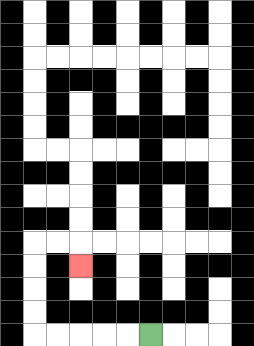{'start': '[6, 14]', 'end': '[3, 11]', 'path_directions': 'L,L,L,L,L,U,U,U,U,R,R,D', 'path_coordinates': '[[6, 14], [5, 14], [4, 14], [3, 14], [2, 14], [1, 14], [1, 13], [1, 12], [1, 11], [1, 10], [2, 10], [3, 10], [3, 11]]'}